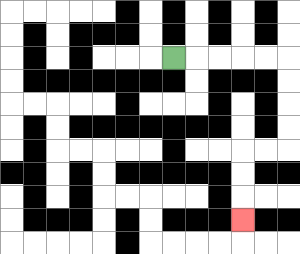{'start': '[7, 2]', 'end': '[10, 9]', 'path_directions': 'R,R,R,R,R,D,D,D,D,L,L,D,D,D', 'path_coordinates': '[[7, 2], [8, 2], [9, 2], [10, 2], [11, 2], [12, 2], [12, 3], [12, 4], [12, 5], [12, 6], [11, 6], [10, 6], [10, 7], [10, 8], [10, 9]]'}